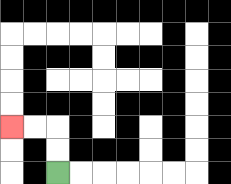{'start': '[2, 7]', 'end': '[0, 5]', 'path_directions': 'U,U,L,L', 'path_coordinates': '[[2, 7], [2, 6], [2, 5], [1, 5], [0, 5]]'}